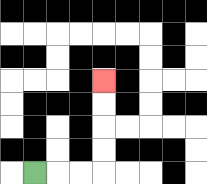{'start': '[1, 7]', 'end': '[4, 3]', 'path_directions': 'R,R,R,U,U,U,U', 'path_coordinates': '[[1, 7], [2, 7], [3, 7], [4, 7], [4, 6], [4, 5], [4, 4], [4, 3]]'}